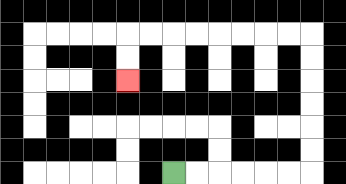{'start': '[7, 7]', 'end': '[5, 3]', 'path_directions': 'R,R,R,R,R,R,U,U,U,U,U,U,L,L,L,L,L,L,L,L,D,D', 'path_coordinates': '[[7, 7], [8, 7], [9, 7], [10, 7], [11, 7], [12, 7], [13, 7], [13, 6], [13, 5], [13, 4], [13, 3], [13, 2], [13, 1], [12, 1], [11, 1], [10, 1], [9, 1], [8, 1], [7, 1], [6, 1], [5, 1], [5, 2], [5, 3]]'}